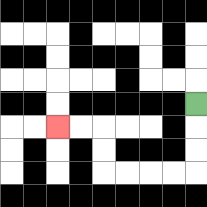{'start': '[8, 4]', 'end': '[2, 5]', 'path_directions': 'D,D,D,L,L,L,L,U,U,L,L', 'path_coordinates': '[[8, 4], [8, 5], [8, 6], [8, 7], [7, 7], [6, 7], [5, 7], [4, 7], [4, 6], [4, 5], [3, 5], [2, 5]]'}